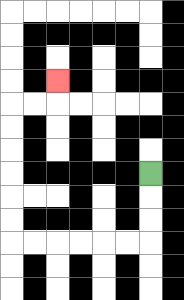{'start': '[6, 7]', 'end': '[2, 3]', 'path_directions': 'D,D,D,L,L,L,L,L,L,U,U,U,U,U,U,R,R,U', 'path_coordinates': '[[6, 7], [6, 8], [6, 9], [6, 10], [5, 10], [4, 10], [3, 10], [2, 10], [1, 10], [0, 10], [0, 9], [0, 8], [0, 7], [0, 6], [0, 5], [0, 4], [1, 4], [2, 4], [2, 3]]'}